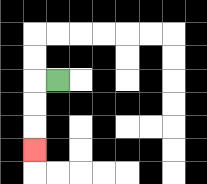{'start': '[2, 3]', 'end': '[1, 6]', 'path_directions': 'L,D,D,D', 'path_coordinates': '[[2, 3], [1, 3], [1, 4], [1, 5], [1, 6]]'}